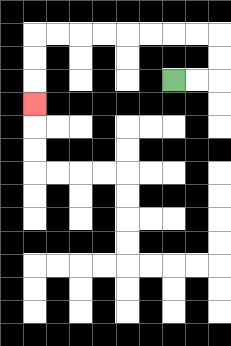{'start': '[7, 3]', 'end': '[1, 4]', 'path_directions': 'R,R,U,U,L,L,L,L,L,L,L,L,D,D,D', 'path_coordinates': '[[7, 3], [8, 3], [9, 3], [9, 2], [9, 1], [8, 1], [7, 1], [6, 1], [5, 1], [4, 1], [3, 1], [2, 1], [1, 1], [1, 2], [1, 3], [1, 4]]'}